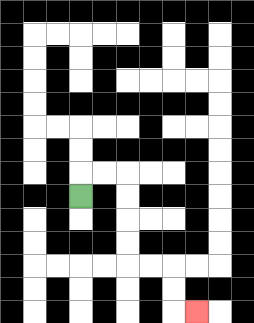{'start': '[3, 8]', 'end': '[8, 13]', 'path_directions': 'U,R,R,D,D,D,D,R,R,D,D,R', 'path_coordinates': '[[3, 8], [3, 7], [4, 7], [5, 7], [5, 8], [5, 9], [5, 10], [5, 11], [6, 11], [7, 11], [7, 12], [7, 13], [8, 13]]'}